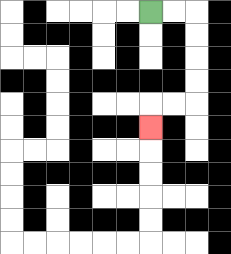{'start': '[6, 0]', 'end': '[6, 5]', 'path_directions': 'R,R,D,D,D,D,L,L,D', 'path_coordinates': '[[6, 0], [7, 0], [8, 0], [8, 1], [8, 2], [8, 3], [8, 4], [7, 4], [6, 4], [6, 5]]'}